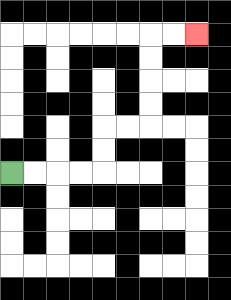{'start': '[0, 7]', 'end': '[8, 1]', 'path_directions': 'R,R,R,R,U,U,R,R,U,U,U,U,R,R', 'path_coordinates': '[[0, 7], [1, 7], [2, 7], [3, 7], [4, 7], [4, 6], [4, 5], [5, 5], [6, 5], [6, 4], [6, 3], [6, 2], [6, 1], [7, 1], [8, 1]]'}